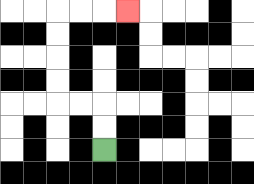{'start': '[4, 6]', 'end': '[5, 0]', 'path_directions': 'U,U,L,L,U,U,U,U,R,R,R', 'path_coordinates': '[[4, 6], [4, 5], [4, 4], [3, 4], [2, 4], [2, 3], [2, 2], [2, 1], [2, 0], [3, 0], [4, 0], [5, 0]]'}